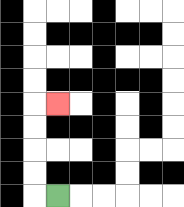{'start': '[2, 8]', 'end': '[2, 4]', 'path_directions': 'L,U,U,U,U,R', 'path_coordinates': '[[2, 8], [1, 8], [1, 7], [1, 6], [1, 5], [1, 4], [2, 4]]'}